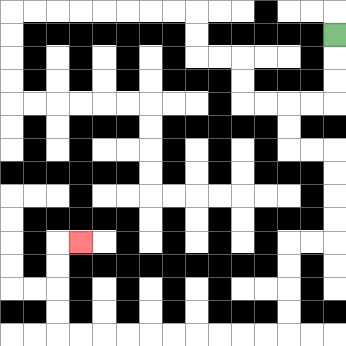{'start': '[14, 1]', 'end': '[3, 10]', 'path_directions': 'D,D,D,L,L,D,D,R,R,D,D,D,D,L,L,D,D,D,D,L,L,L,L,L,L,L,L,L,L,U,U,U,U,R', 'path_coordinates': '[[14, 1], [14, 2], [14, 3], [14, 4], [13, 4], [12, 4], [12, 5], [12, 6], [13, 6], [14, 6], [14, 7], [14, 8], [14, 9], [14, 10], [13, 10], [12, 10], [12, 11], [12, 12], [12, 13], [12, 14], [11, 14], [10, 14], [9, 14], [8, 14], [7, 14], [6, 14], [5, 14], [4, 14], [3, 14], [2, 14], [2, 13], [2, 12], [2, 11], [2, 10], [3, 10]]'}